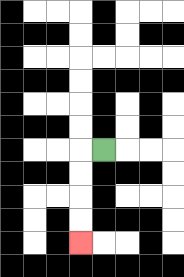{'start': '[4, 6]', 'end': '[3, 10]', 'path_directions': 'L,D,D,D,D', 'path_coordinates': '[[4, 6], [3, 6], [3, 7], [3, 8], [3, 9], [3, 10]]'}